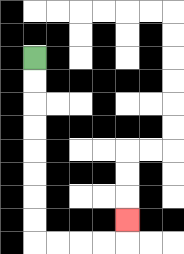{'start': '[1, 2]', 'end': '[5, 9]', 'path_directions': 'D,D,D,D,D,D,D,D,R,R,R,R,U', 'path_coordinates': '[[1, 2], [1, 3], [1, 4], [1, 5], [1, 6], [1, 7], [1, 8], [1, 9], [1, 10], [2, 10], [3, 10], [4, 10], [5, 10], [5, 9]]'}